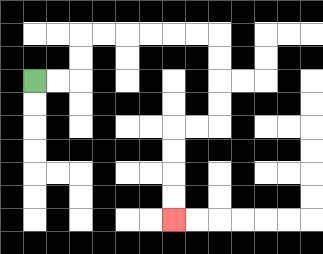{'start': '[1, 3]', 'end': '[7, 9]', 'path_directions': 'R,R,U,U,R,R,R,R,R,R,D,D,D,D,L,L,D,D,D,D', 'path_coordinates': '[[1, 3], [2, 3], [3, 3], [3, 2], [3, 1], [4, 1], [5, 1], [6, 1], [7, 1], [8, 1], [9, 1], [9, 2], [9, 3], [9, 4], [9, 5], [8, 5], [7, 5], [7, 6], [7, 7], [7, 8], [7, 9]]'}